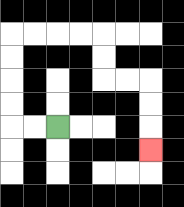{'start': '[2, 5]', 'end': '[6, 6]', 'path_directions': 'L,L,U,U,U,U,R,R,R,R,D,D,R,R,D,D,D', 'path_coordinates': '[[2, 5], [1, 5], [0, 5], [0, 4], [0, 3], [0, 2], [0, 1], [1, 1], [2, 1], [3, 1], [4, 1], [4, 2], [4, 3], [5, 3], [6, 3], [6, 4], [6, 5], [6, 6]]'}